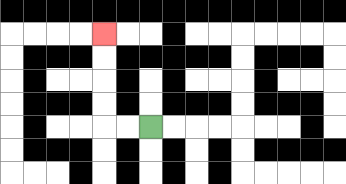{'start': '[6, 5]', 'end': '[4, 1]', 'path_directions': 'L,L,U,U,U,U', 'path_coordinates': '[[6, 5], [5, 5], [4, 5], [4, 4], [4, 3], [4, 2], [4, 1]]'}